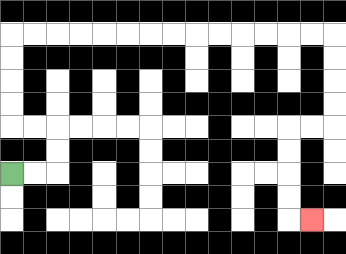{'start': '[0, 7]', 'end': '[13, 9]', 'path_directions': 'R,R,U,U,L,L,U,U,U,U,R,R,R,R,R,R,R,R,R,R,R,R,R,R,D,D,D,D,L,L,D,D,D,D,R', 'path_coordinates': '[[0, 7], [1, 7], [2, 7], [2, 6], [2, 5], [1, 5], [0, 5], [0, 4], [0, 3], [0, 2], [0, 1], [1, 1], [2, 1], [3, 1], [4, 1], [5, 1], [6, 1], [7, 1], [8, 1], [9, 1], [10, 1], [11, 1], [12, 1], [13, 1], [14, 1], [14, 2], [14, 3], [14, 4], [14, 5], [13, 5], [12, 5], [12, 6], [12, 7], [12, 8], [12, 9], [13, 9]]'}